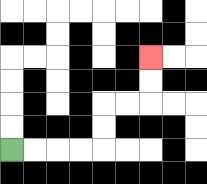{'start': '[0, 6]', 'end': '[6, 2]', 'path_directions': 'R,R,R,R,U,U,R,R,U,U', 'path_coordinates': '[[0, 6], [1, 6], [2, 6], [3, 6], [4, 6], [4, 5], [4, 4], [5, 4], [6, 4], [6, 3], [6, 2]]'}